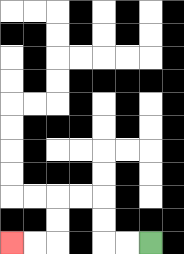{'start': '[6, 10]', 'end': '[0, 10]', 'path_directions': 'L,L,U,U,L,L,D,D,L,L', 'path_coordinates': '[[6, 10], [5, 10], [4, 10], [4, 9], [4, 8], [3, 8], [2, 8], [2, 9], [2, 10], [1, 10], [0, 10]]'}